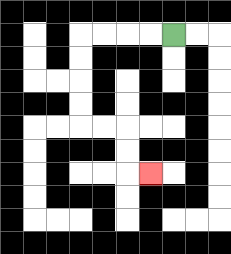{'start': '[7, 1]', 'end': '[6, 7]', 'path_directions': 'L,L,L,L,D,D,D,D,R,R,D,D,R', 'path_coordinates': '[[7, 1], [6, 1], [5, 1], [4, 1], [3, 1], [3, 2], [3, 3], [3, 4], [3, 5], [4, 5], [5, 5], [5, 6], [5, 7], [6, 7]]'}